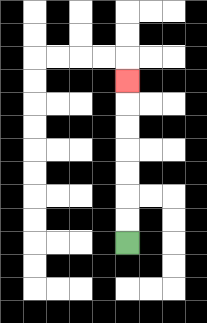{'start': '[5, 10]', 'end': '[5, 3]', 'path_directions': 'U,U,U,U,U,U,U', 'path_coordinates': '[[5, 10], [5, 9], [5, 8], [5, 7], [5, 6], [5, 5], [5, 4], [5, 3]]'}